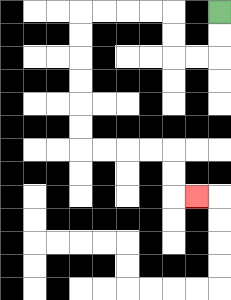{'start': '[9, 0]', 'end': '[8, 8]', 'path_directions': 'D,D,L,L,U,U,L,L,L,L,D,D,D,D,D,D,R,R,R,R,D,D,R', 'path_coordinates': '[[9, 0], [9, 1], [9, 2], [8, 2], [7, 2], [7, 1], [7, 0], [6, 0], [5, 0], [4, 0], [3, 0], [3, 1], [3, 2], [3, 3], [3, 4], [3, 5], [3, 6], [4, 6], [5, 6], [6, 6], [7, 6], [7, 7], [7, 8], [8, 8]]'}